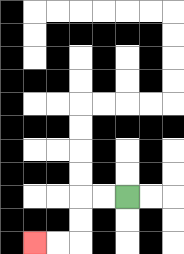{'start': '[5, 8]', 'end': '[1, 10]', 'path_directions': 'L,L,D,D,L,L', 'path_coordinates': '[[5, 8], [4, 8], [3, 8], [3, 9], [3, 10], [2, 10], [1, 10]]'}